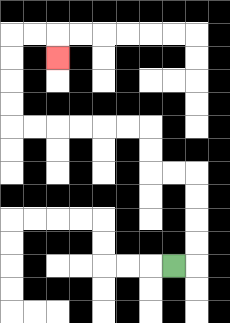{'start': '[7, 11]', 'end': '[2, 2]', 'path_directions': 'R,U,U,U,U,L,L,U,U,L,L,L,L,L,L,U,U,U,U,R,R,D', 'path_coordinates': '[[7, 11], [8, 11], [8, 10], [8, 9], [8, 8], [8, 7], [7, 7], [6, 7], [6, 6], [6, 5], [5, 5], [4, 5], [3, 5], [2, 5], [1, 5], [0, 5], [0, 4], [0, 3], [0, 2], [0, 1], [1, 1], [2, 1], [2, 2]]'}